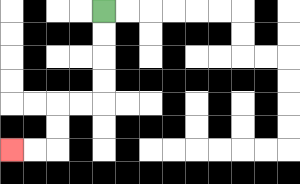{'start': '[4, 0]', 'end': '[0, 6]', 'path_directions': 'D,D,D,D,L,L,D,D,L,L', 'path_coordinates': '[[4, 0], [4, 1], [4, 2], [4, 3], [4, 4], [3, 4], [2, 4], [2, 5], [2, 6], [1, 6], [0, 6]]'}